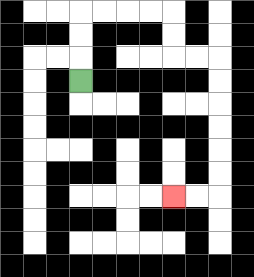{'start': '[3, 3]', 'end': '[7, 8]', 'path_directions': 'U,U,U,R,R,R,R,D,D,R,R,D,D,D,D,D,D,L,L', 'path_coordinates': '[[3, 3], [3, 2], [3, 1], [3, 0], [4, 0], [5, 0], [6, 0], [7, 0], [7, 1], [7, 2], [8, 2], [9, 2], [9, 3], [9, 4], [9, 5], [9, 6], [9, 7], [9, 8], [8, 8], [7, 8]]'}